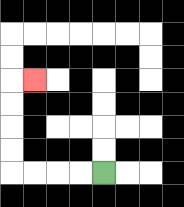{'start': '[4, 7]', 'end': '[1, 3]', 'path_directions': 'L,L,L,L,U,U,U,U,R', 'path_coordinates': '[[4, 7], [3, 7], [2, 7], [1, 7], [0, 7], [0, 6], [0, 5], [0, 4], [0, 3], [1, 3]]'}